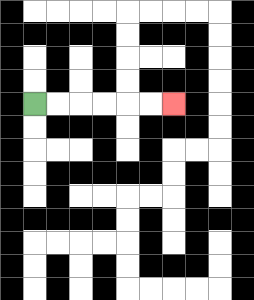{'start': '[1, 4]', 'end': '[7, 4]', 'path_directions': 'R,R,R,R,R,R', 'path_coordinates': '[[1, 4], [2, 4], [3, 4], [4, 4], [5, 4], [6, 4], [7, 4]]'}